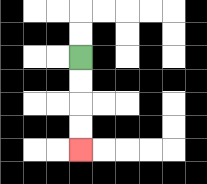{'start': '[3, 2]', 'end': '[3, 6]', 'path_directions': 'D,D,D,D', 'path_coordinates': '[[3, 2], [3, 3], [3, 4], [3, 5], [3, 6]]'}